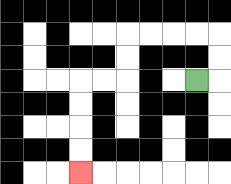{'start': '[8, 3]', 'end': '[3, 7]', 'path_directions': 'R,U,U,L,L,L,L,D,D,L,L,D,D,D,D', 'path_coordinates': '[[8, 3], [9, 3], [9, 2], [9, 1], [8, 1], [7, 1], [6, 1], [5, 1], [5, 2], [5, 3], [4, 3], [3, 3], [3, 4], [3, 5], [3, 6], [3, 7]]'}